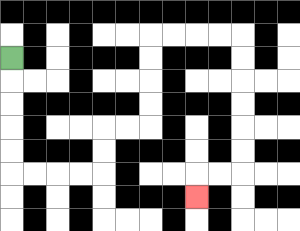{'start': '[0, 2]', 'end': '[8, 8]', 'path_directions': 'D,D,D,D,D,R,R,R,R,U,U,R,R,U,U,U,U,R,R,R,R,D,D,D,D,D,D,L,L,D', 'path_coordinates': '[[0, 2], [0, 3], [0, 4], [0, 5], [0, 6], [0, 7], [1, 7], [2, 7], [3, 7], [4, 7], [4, 6], [4, 5], [5, 5], [6, 5], [6, 4], [6, 3], [6, 2], [6, 1], [7, 1], [8, 1], [9, 1], [10, 1], [10, 2], [10, 3], [10, 4], [10, 5], [10, 6], [10, 7], [9, 7], [8, 7], [8, 8]]'}